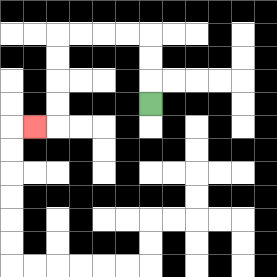{'start': '[6, 4]', 'end': '[1, 5]', 'path_directions': 'U,U,U,L,L,L,L,D,D,D,D,L', 'path_coordinates': '[[6, 4], [6, 3], [6, 2], [6, 1], [5, 1], [4, 1], [3, 1], [2, 1], [2, 2], [2, 3], [2, 4], [2, 5], [1, 5]]'}